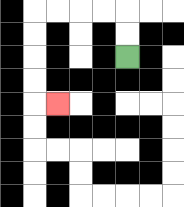{'start': '[5, 2]', 'end': '[2, 4]', 'path_directions': 'U,U,L,L,L,L,D,D,D,D,R', 'path_coordinates': '[[5, 2], [5, 1], [5, 0], [4, 0], [3, 0], [2, 0], [1, 0], [1, 1], [1, 2], [1, 3], [1, 4], [2, 4]]'}